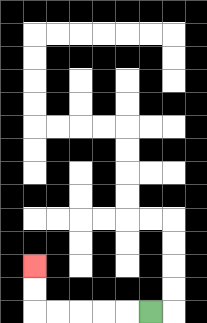{'start': '[6, 13]', 'end': '[1, 11]', 'path_directions': 'L,L,L,L,L,U,U', 'path_coordinates': '[[6, 13], [5, 13], [4, 13], [3, 13], [2, 13], [1, 13], [1, 12], [1, 11]]'}